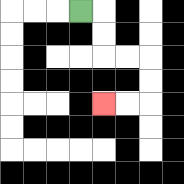{'start': '[3, 0]', 'end': '[4, 4]', 'path_directions': 'R,D,D,R,R,D,D,L,L', 'path_coordinates': '[[3, 0], [4, 0], [4, 1], [4, 2], [5, 2], [6, 2], [6, 3], [6, 4], [5, 4], [4, 4]]'}